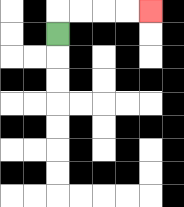{'start': '[2, 1]', 'end': '[6, 0]', 'path_directions': 'U,R,R,R,R', 'path_coordinates': '[[2, 1], [2, 0], [3, 0], [4, 0], [5, 0], [6, 0]]'}